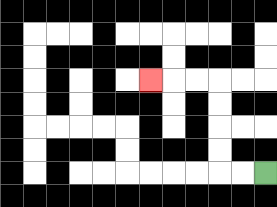{'start': '[11, 7]', 'end': '[6, 3]', 'path_directions': 'L,L,U,U,U,U,L,L,L', 'path_coordinates': '[[11, 7], [10, 7], [9, 7], [9, 6], [9, 5], [9, 4], [9, 3], [8, 3], [7, 3], [6, 3]]'}